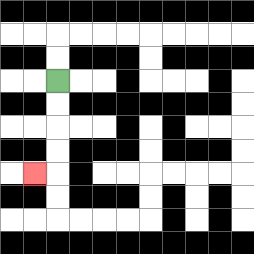{'start': '[2, 3]', 'end': '[1, 7]', 'path_directions': 'D,D,D,D,L', 'path_coordinates': '[[2, 3], [2, 4], [2, 5], [2, 6], [2, 7], [1, 7]]'}